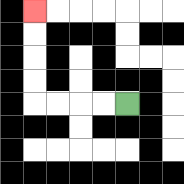{'start': '[5, 4]', 'end': '[1, 0]', 'path_directions': 'L,L,L,L,U,U,U,U', 'path_coordinates': '[[5, 4], [4, 4], [3, 4], [2, 4], [1, 4], [1, 3], [1, 2], [1, 1], [1, 0]]'}